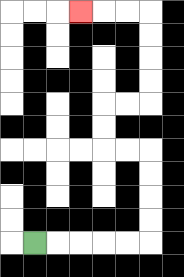{'start': '[1, 10]', 'end': '[3, 0]', 'path_directions': 'R,R,R,R,R,U,U,U,U,L,L,U,U,R,R,U,U,U,U,L,L,L', 'path_coordinates': '[[1, 10], [2, 10], [3, 10], [4, 10], [5, 10], [6, 10], [6, 9], [6, 8], [6, 7], [6, 6], [5, 6], [4, 6], [4, 5], [4, 4], [5, 4], [6, 4], [6, 3], [6, 2], [6, 1], [6, 0], [5, 0], [4, 0], [3, 0]]'}